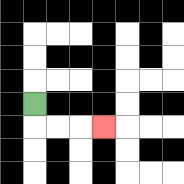{'start': '[1, 4]', 'end': '[4, 5]', 'path_directions': 'D,R,R,R', 'path_coordinates': '[[1, 4], [1, 5], [2, 5], [3, 5], [4, 5]]'}